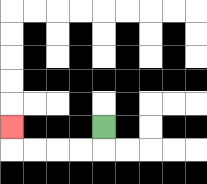{'start': '[4, 5]', 'end': '[0, 5]', 'path_directions': 'D,L,L,L,L,U', 'path_coordinates': '[[4, 5], [4, 6], [3, 6], [2, 6], [1, 6], [0, 6], [0, 5]]'}